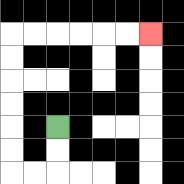{'start': '[2, 5]', 'end': '[6, 1]', 'path_directions': 'D,D,L,L,U,U,U,U,U,U,R,R,R,R,R,R', 'path_coordinates': '[[2, 5], [2, 6], [2, 7], [1, 7], [0, 7], [0, 6], [0, 5], [0, 4], [0, 3], [0, 2], [0, 1], [1, 1], [2, 1], [3, 1], [4, 1], [5, 1], [6, 1]]'}